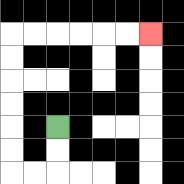{'start': '[2, 5]', 'end': '[6, 1]', 'path_directions': 'D,D,L,L,U,U,U,U,U,U,R,R,R,R,R,R', 'path_coordinates': '[[2, 5], [2, 6], [2, 7], [1, 7], [0, 7], [0, 6], [0, 5], [0, 4], [0, 3], [0, 2], [0, 1], [1, 1], [2, 1], [3, 1], [4, 1], [5, 1], [6, 1]]'}